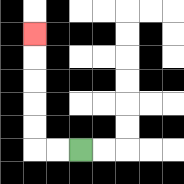{'start': '[3, 6]', 'end': '[1, 1]', 'path_directions': 'L,L,U,U,U,U,U', 'path_coordinates': '[[3, 6], [2, 6], [1, 6], [1, 5], [1, 4], [1, 3], [1, 2], [1, 1]]'}